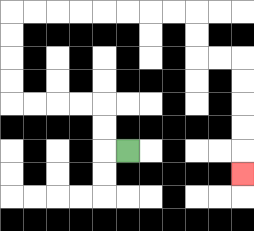{'start': '[5, 6]', 'end': '[10, 7]', 'path_directions': 'L,U,U,L,L,L,L,U,U,U,U,R,R,R,R,R,R,R,R,D,D,R,R,D,D,D,D,D', 'path_coordinates': '[[5, 6], [4, 6], [4, 5], [4, 4], [3, 4], [2, 4], [1, 4], [0, 4], [0, 3], [0, 2], [0, 1], [0, 0], [1, 0], [2, 0], [3, 0], [4, 0], [5, 0], [6, 0], [7, 0], [8, 0], [8, 1], [8, 2], [9, 2], [10, 2], [10, 3], [10, 4], [10, 5], [10, 6], [10, 7]]'}